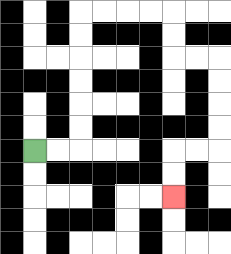{'start': '[1, 6]', 'end': '[7, 8]', 'path_directions': 'R,R,U,U,U,U,U,U,R,R,R,R,D,D,R,R,D,D,D,D,L,L,D,D', 'path_coordinates': '[[1, 6], [2, 6], [3, 6], [3, 5], [3, 4], [3, 3], [3, 2], [3, 1], [3, 0], [4, 0], [5, 0], [6, 0], [7, 0], [7, 1], [7, 2], [8, 2], [9, 2], [9, 3], [9, 4], [9, 5], [9, 6], [8, 6], [7, 6], [7, 7], [7, 8]]'}